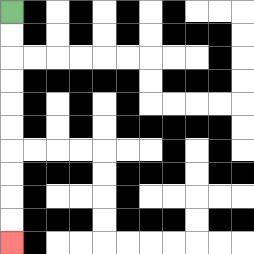{'start': '[0, 0]', 'end': '[0, 10]', 'path_directions': 'D,D,D,D,D,D,D,D,D,D', 'path_coordinates': '[[0, 0], [0, 1], [0, 2], [0, 3], [0, 4], [0, 5], [0, 6], [0, 7], [0, 8], [0, 9], [0, 10]]'}